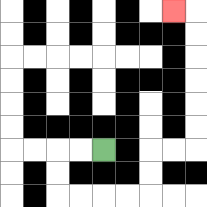{'start': '[4, 6]', 'end': '[7, 0]', 'path_directions': 'L,L,D,D,R,R,R,R,U,U,R,R,U,U,U,U,U,U,L', 'path_coordinates': '[[4, 6], [3, 6], [2, 6], [2, 7], [2, 8], [3, 8], [4, 8], [5, 8], [6, 8], [6, 7], [6, 6], [7, 6], [8, 6], [8, 5], [8, 4], [8, 3], [8, 2], [8, 1], [8, 0], [7, 0]]'}